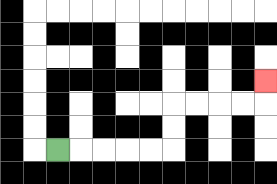{'start': '[2, 6]', 'end': '[11, 3]', 'path_directions': 'R,R,R,R,R,U,U,R,R,R,R,U', 'path_coordinates': '[[2, 6], [3, 6], [4, 6], [5, 6], [6, 6], [7, 6], [7, 5], [7, 4], [8, 4], [9, 4], [10, 4], [11, 4], [11, 3]]'}